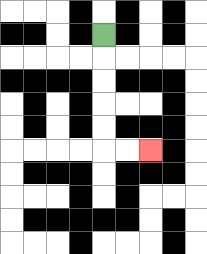{'start': '[4, 1]', 'end': '[6, 6]', 'path_directions': 'D,D,D,D,D,R,R', 'path_coordinates': '[[4, 1], [4, 2], [4, 3], [4, 4], [4, 5], [4, 6], [5, 6], [6, 6]]'}